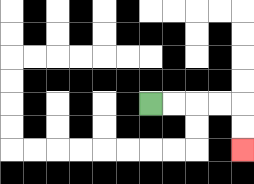{'start': '[6, 4]', 'end': '[10, 6]', 'path_directions': 'R,R,R,R,D,D', 'path_coordinates': '[[6, 4], [7, 4], [8, 4], [9, 4], [10, 4], [10, 5], [10, 6]]'}